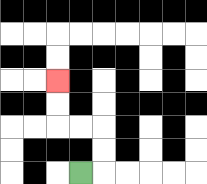{'start': '[3, 7]', 'end': '[2, 3]', 'path_directions': 'R,U,U,L,L,U,U', 'path_coordinates': '[[3, 7], [4, 7], [4, 6], [4, 5], [3, 5], [2, 5], [2, 4], [2, 3]]'}